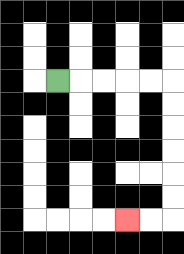{'start': '[2, 3]', 'end': '[5, 9]', 'path_directions': 'R,R,R,R,R,D,D,D,D,D,D,L,L', 'path_coordinates': '[[2, 3], [3, 3], [4, 3], [5, 3], [6, 3], [7, 3], [7, 4], [7, 5], [7, 6], [7, 7], [7, 8], [7, 9], [6, 9], [5, 9]]'}